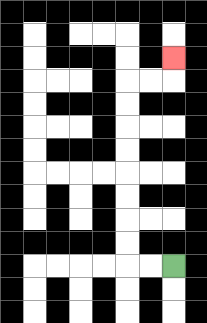{'start': '[7, 11]', 'end': '[7, 2]', 'path_directions': 'L,L,U,U,U,U,U,U,U,U,R,R,U', 'path_coordinates': '[[7, 11], [6, 11], [5, 11], [5, 10], [5, 9], [5, 8], [5, 7], [5, 6], [5, 5], [5, 4], [5, 3], [6, 3], [7, 3], [7, 2]]'}